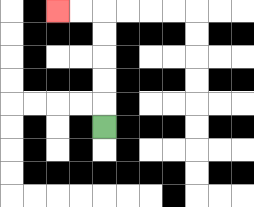{'start': '[4, 5]', 'end': '[2, 0]', 'path_directions': 'U,U,U,U,U,L,L', 'path_coordinates': '[[4, 5], [4, 4], [4, 3], [4, 2], [4, 1], [4, 0], [3, 0], [2, 0]]'}